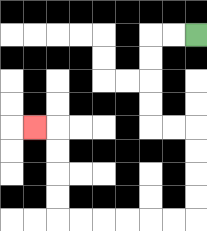{'start': '[8, 1]', 'end': '[1, 5]', 'path_directions': 'L,L,D,D,D,D,R,R,D,D,D,D,L,L,L,L,L,L,U,U,U,U,L', 'path_coordinates': '[[8, 1], [7, 1], [6, 1], [6, 2], [6, 3], [6, 4], [6, 5], [7, 5], [8, 5], [8, 6], [8, 7], [8, 8], [8, 9], [7, 9], [6, 9], [5, 9], [4, 9], [3, 9], [2, 9], [2, 8], [2, 7], [2, 6], [2, 5], [1, 5]]'}